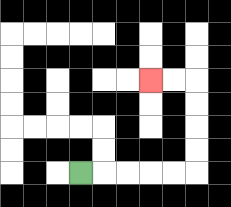{'start': '[3, 7]', 'end': '[6, 3]', 'path_directions': 'R,R,R,R,R,U,U,U,U,L,L', 'path_coordinates': '[[3, 7], [4, 7], [5, 7], [6, 7], [7, 7], [8, 7], [8, 6], [8, 5], [8, 4], [8, 3], [7, 3], [6, 3]]'}